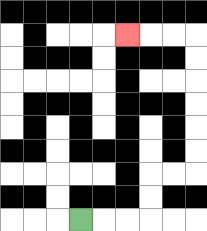{'start': '[3, 9]', 'end': '[5, 1]', 'path_directions': 'R,R,R,U,U,R,R,U,U,U,U,U,U,L,L,L', 'path_coordinates': '[[3, 9], [4, 9], [5, 9], [6, 9], [6, 8], [6, 7], [7, 7], [8, 7], [8, 6], [8, 5], [8, 4], [8, 3], [8, 2], [8, 1], [7, 1], [6, 1], [5, 1]]'}